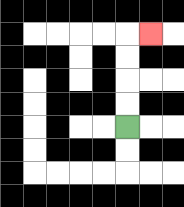{'start': '[5, 5]', 'end': '[6, 1]', 'path_directions': 'U,U,U,U,R', 'path_coordinates': '[[5, 5], [5, 4], [5, 3], [5, 2], [5, 1], [6, 1]]'}